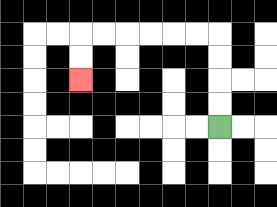{'start': '[9, 5]', 'end': '[3, 3]', 'path_directions': 'U,U,U,U,L,L,L,L,L,L,D,D', 'path_coordinates': '[[9, 5], [9, 4], [9, 3], [9, 2], [9, 1], [8, 1], [7, 1], [6, 1], [5, 1], [4, 1], [3, 1], [3, 2], [3, 3]]'}